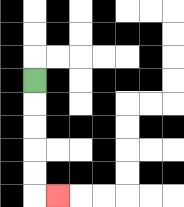{'start': '[1, 3]', 'end': '[2, 8]', 'path_directions': 'D,D,D,D,D,R', 'path_coordinates': '[[1, 3], [1, 4], [1, 5], [1, 6], [1, 7], [1, 8], [2, 8]]'}